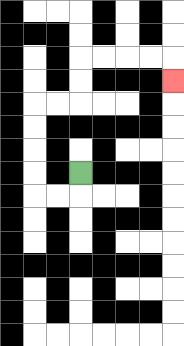{'start': '[3, 7]', 'end': '[7, 3]', 'path_directions': 'D,L,L,U,U,U,U,R,R,U,U,R,R,R,R,D', 'path_coordinates': '[[3, 7], [3, 8], [2, 8], [1, 8], [1, 7], [1, 6], [1, 5], [1, 4], [2, 4], [3, 4], [3, 3], [3, 2], [4, 2], [5, 2], [6, 2], [7, 2], [7, 3]]'}